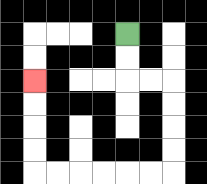{'start': '[5, 1]', 'end': '[1, 3]', 'path_directions': 'D,D,R,R,D,D,D,D,L,L,L,L,L,L,U,U,U,U', 'path_coordinates': '[[5, 1], [5, 2], [5, 3], [6, 3], [7, 3], [7, 4], [7, 5], [7, 6], [7, 7], [6, 7], [5, 7], [4, 7], [3, 7], [2, 7], [1, 7], [1, 6], [1, 5], [1, 4], [1, 3]]'}